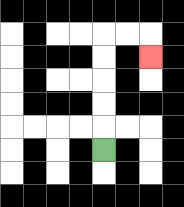{'start': '[4, 6]', 'end': '[6, 2]', 'path_directions': 'U,U,U,U,U,R,R,D', 'path_coordinates': '[[4, 6], [4, 5], [4, 4], [4, 3], [4, 2], [4, 1], [5, 1], [6, 1], [6, 2]]'}